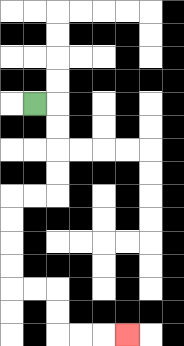{'start': '[1, 4]', 'end': '[5, 14]', 'path_directions': 'R,D,D,D,D,L,L,D,D,D,D,R,R,D,D,R,R,R', 'path_coordinates': '[[1, 4], [2, 4], [2, 5], [2, 6], [2, 7], [2, 8], [1, 8], [0, 8], [0, 9], [0, 10], [0, 11], [0, 12], [1, 12], [2, 12], [2, 13], [2, 14], [3, 14], [4, 14], [5, 14]]'}